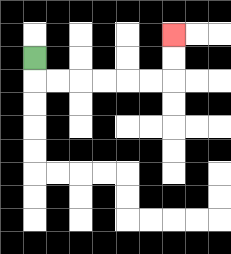{'start': '[1, 2]', 'end': '[7, 1]', 'path_directions': 'D,R,R,R,R,R,R,U,U', 'path_coordinates': '[[1, 2], [1, 3], [2, 3], [3, 3], [4, 3], [5, 3], [6, 3], [7, 3], [7, 2], [7, 1]]'}